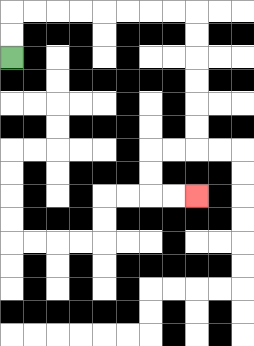{'start': '[0, 2]', 'end': '[8, 8]', 'path_directions': 'U,U,R,R,R,R,R,R,R,R,D,D,D,D,D,D,L,L,D,D,R,R', 'path_coordinates': '[[0, 2], [0, 1], [0, 0], [1, 0], [2, 0], [3, 0], [4, 0], [5, 0], [6, 0], [7, 0], [8, 0], [8, 1], [8, 2], [8, 3], [8, 4], [8, 5], [8, 6], [7, 6], [6, 6], [6, 7], [6, 8], [7, 8], [8, 8]]'}